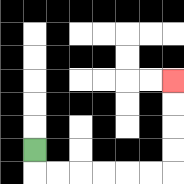{'start': '[1, 6]', 'end': '[7, 3]', 'path_directions': 'D,R,R,R,R,R,R,U,U,U,U', 'path_coordinates': '[[1, 6], [1, 7], [2, 7], [3, 7], [4, 7], [5, 7], [6, 7], [7, 7], [7, 6], [7, 5], [7, 4], [7, 3]]'}